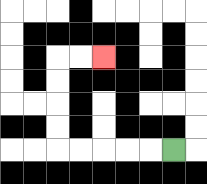{'start': '[7, 6]', 'end': '[4, 2]', 'path_directions': 'L,L,L,L,L,U,U,U,U,R,R', 'path_coordinates': '[[7, 6], [6, 6], [5, 6], [4, 6], [3, 6], [2, 6], [2, 5], [2, 4], [2, 3], [2, 2], [3, 2], [4, 2]]'}